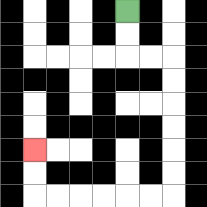{'start': '[5, 0]', 'end': '[1, 6]', 'path_directions': 'D,D,R,R,D,D,D,D,D,D,L,L,L,L,L,L,U,U', 'path_coordinates': '[[5, 0], [5, 1], [5, 2], [6, 2], [7, 2], [7, 3], [7, 4], [7, 5], [7, 6], [7, 7], [7, 8], [6, 8], [5, 8], [4, 8], [3, 8], [2, 8], [1, 8], [1, 7], [1, 6]]'}